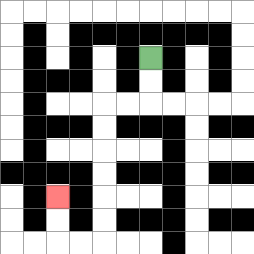{'start': '[6, 2]', 'end': '[2, 8]', 'path_directions': 'D,D,L,L,D,D,D,D,D,D,L,L,U,U', 'path_coordinates': '[[6, 2], [6, 3], [6, 4], [5, 4], [4, 4], [4, 5], [4, 6], [4, 7], [4, 8], [4, 9], [4, 10], [3, 10], [2, 10], [2, 9], [2, 8]]'}